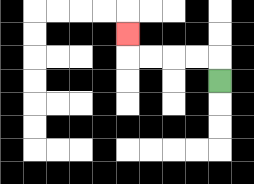{'start': '[9, 3]', 'end': '[5, 1]', 'path_directions': 'U,L,L,L,L,U', 'path_coordinates': '[[9, 3], [9, 2], [8, 2], [7, 2], [6, 2], [5, 2], [5, 1]]'}